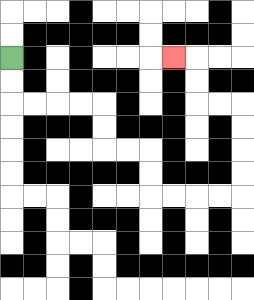{'start': '[0, 2]', 'end': '[7, 2]', 'path_directions': 'D,D,R,R,R,R,D,D,R,R,D,D,R,R,R,R,U,U,U,U,L,L,U,U,L', 'path_coordinates': '[[0, 2], [0, 3], [0, 4], [1, 4], [2, 4], [3, 4], [4, 4], [4, 5], [4, 6], [5, 6], [6, 6], [6, 7], [6, 8], [7, 8], [8, 8], [9, 8], [10, 8], [10, 7], [10, 6], [10, 5], [10, 4], [9, 4], [8, 4], [8, 3], [8, 2], [7, 2]]'}